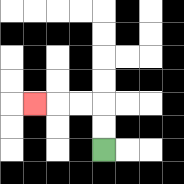{'start': '[4, 6]', 'end': '[1, 4]', 'path_directions': 'U,U,L,L,L', 'path_coordinates': '[[4, 6], [4, 5], [4, 4], [3, 4], [2, 4], [1, 4]]'}